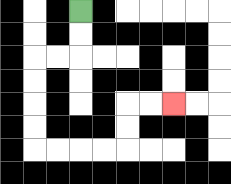{'start': '[3, 0]', 'end': '[7, 4]', 'path_directions': 'D,D,L,L,D,D,D,D,R,R,R,R,U,U,R,R', 'path_coordinates': '[[3, 0], [3, 1], [3, 2], [2, 2], [1, 2], [1, 3], [1, 4], [1, 5], [1, 6], [2, 6], [3, 6], [4, 6], [5, 6], [5, 5], [5, 4], [6, 4], [7, 4]]'}